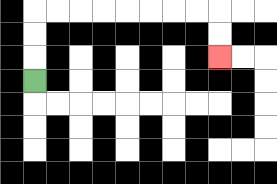{'start': '[1, 3]', 'end': '[9, 2]', 'path_directions': 'U,U,U,R,R,R,R,R,R,R,R,D,D', 'path_coordinates': '[[1, 3], [1, 2], [1, 1], [1, 0], [2, 0], [3, 0], [4, 0], [5, 0], [6, 0], [7, 0], [8, 0], [9, 0], [9, 1], [9, 2]]'}